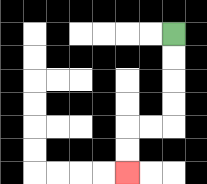{'start': '[7, 1]', 'end': '[5, 7]', 'path_directions': 'D,D,D,D,L,L,D,D', 'path_coordinates': '[[7, 1], [7, 2], [7, 3], [7, 4], [7, 5], [6, 5], [5, 5], [5, 6], [5, 7]]'}